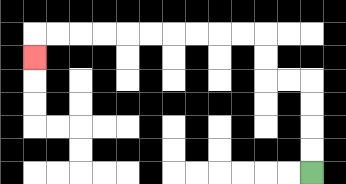{'start': '[13, 7]', 'end': '[1, 2]', 'path_directions': 'U,U,U,U,L,L,U,U,L,L,L,L,L,L,L,L,L,L,D', 'path_coordinates': '[[13, 7], [13, 6], [13, 5], [13, 4], [13, 3], [12, 3], [11, 3], [11, 2], [11, 1], [10, 1], [9, 1], [8, 1], [7, 1], [6, 1], [5, 1], [4, 1], [3, 1], [2, 1], [1, 1], [1, 2]]'}